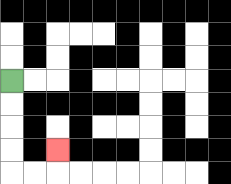{'start': '[0, 3]', 'end': '[2, 6]', 'path_directions': 'D,D,D,D,R,R,U', 'path_coordinates': '[[0, 3], [0, 4], [0, 5], [0, 6], [0, 7], [1, 7], [2, 7], [2, 6]]'}